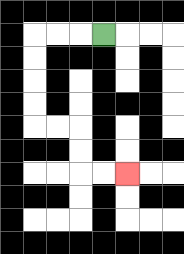{'start': '[4, 1]', 'end': '[5, 7]', 'path_directions': 'L,L,L,D,D,D,D,R,R,D,D,R,R', 'path_coordinates': '[[4, 1], [3, 1], [2, 1], [1, 1], [1, 2], [1, 3], [1, 4], [1, 5], [2, 5], [3, 5], [3, 6], [3, 7], [4, 7], [5, 7]]'}